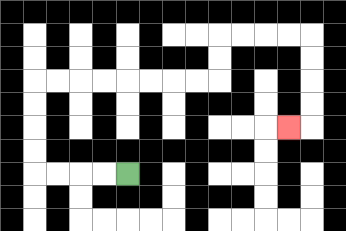{'start': '[5, 7]', 'end': '[12, 5]', 'path_directions': 'L,L,L,L,U,U,U,U,R,R,R,R,R,R,R,R,U,U,R,R,R,R,D,D,D,D,L', 'path_coordinates': '[[5, 7], [4, 7], [3, 7], [2, 7], [1, 7], [1, 6], [1, 5], [1, 4], [1, 3], [2, 3], [3, 3], [4, 3], [5, 3], [6, 3], [7, 3], [8, 3], [9, 3], [9, 2], [9, 1], [10, 1], [11, 1], [12, 1], [13, 1], [13, 2], [13, 3], [13, 4], [13, 5], [12, 5]]'}